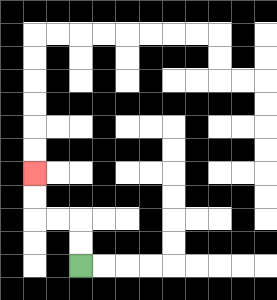{'start': '[3, 11]', 'end': '[1, 7]', 'path_directions': 'U,U,L,L,U,U', 'path_coordinates': '[[3, 11], [3, 10], [3, 9], [2, 9], [1, 9], [1, 8], [1, 7]]'}